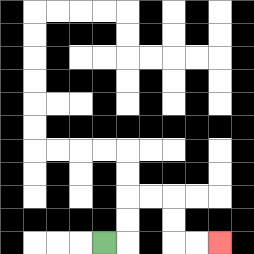{'start': '[4, 10]', 'end': '[9, 10]', 'path_directions': 'R,U,U,R,R,D,D,R,R', 'path_coordinates': '[[4, 10], [5, 10], [5, 9], [5, 8], [6, 8], [7, 8], [7, 9], [7, 10], [8, 10], [9, 10]]'}